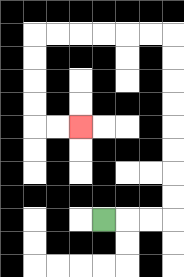{'start': '[4, 9]', 'end': '[3, 5]', 'path_directions': 'R,R,R,U,U,U,U,U,U,U,U,L,L,L,L,L,L,D,D,D,D,R,R', 'path_coordinates': '[[4, 9], [5, 9], [6, 9], [7, 9], [7, 8], [7, 7], [7, 6], [7, 5], [7, 4], [7, 3], [7, 2], [7, 1], [6, 1], [5, 1], [4, 1], [3, 1], [2, 1], [1, 1], [1, 2], [1, 3], [1, 4], [1, 5], [2, 5], [3, 5]]'}